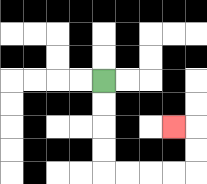{'start': '[4, 3]', 'end': '[7, 5]', 'path_directions': 'D,D,D,D,R,R,R,R,U,U,L', 'path_coordinates': '[[4, 3], [4, 4], [4, 5], [4, 6], [4, 7], [5, 7], [6, 7], [7, 7], [8, 7], [8, 6], [8, 5], [7, 5]]'}